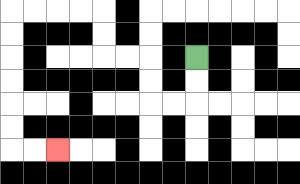{'start': '[8, 2]', 'end': '[2, 6]', 'path_directions': 'D,D,L,L,U,U,L,L,U,U,L,L,L,L,D,D,D,D,D,D,R,R', 'path_coordinates': '[[8, 2], [8, 3], [8, 4], [7, 4], [6, 4], [6, 3], [6, 2], [5, 2], [4, 2], [4, 1], [4, 0], [3, 0], [2, 0], [1, 0], [0, 0], [0, 1], [0, 2], [0, 3], [0, 4], [0, 5], [0, 6], [1, 6], [2, 6]]'}